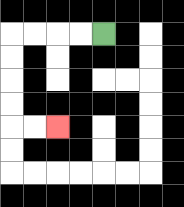{'start': '[4, 1]', 'end': '[2, 5]', 'path_directions': 'L,L,L,L,D,D,D,D,R,R', 'path_coordinates': '[[4, 1], [3, 1], [2, 1], [1, 1], [0, 1], [0, 2], [0, 3], [0, 4], [0, 5], [1, 5], [2, 5]]'}